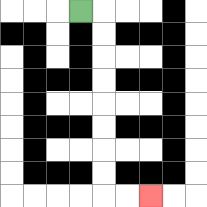{'start': '[3, 0]', 'end': '[6, 8]', 'path_directions': 'R,D,D,D,D,D,D,D,D,R,R', 'path_coordinates': '[[3, 0], [4, 0], [4, 1], [4, 2], [4, 3], [4, 4], [4, 5], [4, 6], [4, 7], [4, 8], [5, 8], [6, 8]]'}